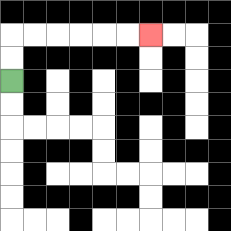{'start': '[0, 3]', 'end': '[6, 1]', 'path_directions': 'U,U,R,R,R,R,R,R', 'path_coordinates': '[[0, 3], [0, 2], [0, 1], [1, 1], [2, 1], [3, 1], [4, 1], [5, 1], [6, 1]]'}